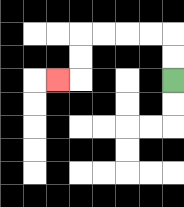{'start': '[7, 3]', 'end': '[2, 3]', 'path_directions': 'U,U,L,L,L,L,D,D,L', 'path_coordinates': '[[7, 3], [7, 2], [7, 1], [6, 1], [5, 1], [4, 1], [3, 1], [3, 2], [3, 3], [2, 3]]'}